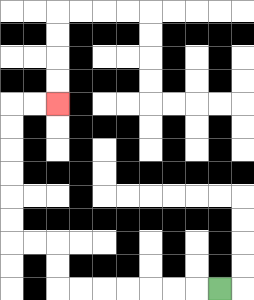{'start': '[9, 12]', 'end': '[2, 4]', 'path_directions': 'L,L,L,L,L,L,L,U,U,L,L,U,U,U,U,U,U,R,R', 'path_coordinates': '[[9, 12], [8, 12], [7, 12], [6, 12], [5, 12], [4, 12], [3, 12], [2, 12], [2, 11], [2, 10], [1, 10], [0, 10], [0, 9], [0, 8], [0, 7], [0, 6], [0, 5], [0, 4], [1, 4], [2, 4]]'}